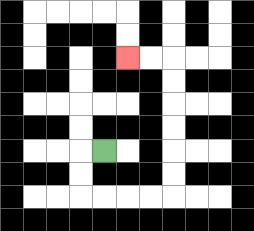{'start': '[4, 6]', 'end': '[5, 2]', 'path_directions': 'L,D,D,R,R,R,R,U,U,U,U,U,U,L,L', 'path_coordinates': '[[4, 6], [3, 6], [3, 7], [3, 8], [4, 8], [5, 8], [6, 8], [7, 8], [7, 7], [7, 6], [7, 5], [7, 4], [7, 3], [7, 2], [6, 2], [5, 2]]'}